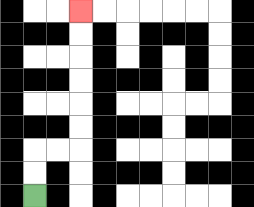{'start': '[1, 8]', 'end': '[3, 0]', 'path_directions': 'U,U,R,R,U,U,U,U,U,U', 'path_coordinates': '[[1, 8], [1, 7], [1, 6], [2, 6], [3, 6], [3, 5], [3, 4], [3, 3], [3, 2], [3, 1], [3, 0]]'}